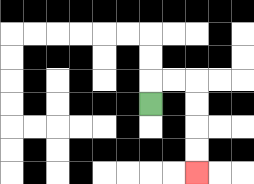{'start': '[6, 4]', 'end': '[8, 7]', 'path_directions': 'U,R,R,D,D,D,D', 'path_coordinates': '[[6, 4], [6, 3], [7, 3], [8, 3], [8, 4], [8, 5], [8, 6], [8, 7]]'}